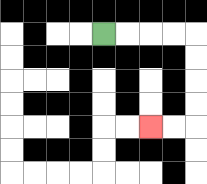{'start': '[4, 1]', 'end': '[6, 5]', 'path_directions': 'R,R,R,R,D,D,D,D,L,L', 'path_coordinates': '[[4, 1], [5, 1], [6, 1], [7, 1], [8, 1], [8, 2], [8, 3], [8, 4], [8, 5], [7, 5], [6, 5]]'}